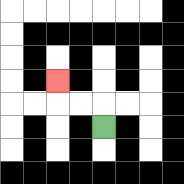{'start': '[4, 5]', 'end': '[2, 3]', 'path_directions': 'U,L,L,U', 'path_coordinates': '[[4, 5], [4, 4], [3, 4], [2, 4], [2, 3]]'}